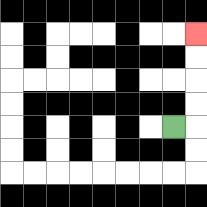{'start': '[7, 5]', 'end': '[8, 1]', 'path_directions': 'R,U,U,U,U', 'path_coordinates': '[[7, 5], [8, 5], [8, 4], [8, 3], [8, 2], [8, 1]]'}